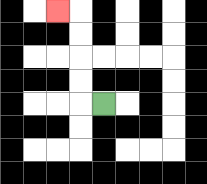{'start': '[4, 4]', 'end': '[2, 0]', 'path_directions': 'L,U,U,U,U,L', 'path_coordinates': '[[4, 4], [3, 4], [3, 3], [3, 2], [3, 1], [3, 0], [2, 0]]'}